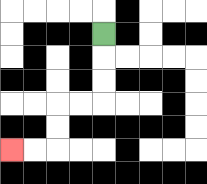{'start': '[4, 1]', 'end': '[0, 6]', 'path_directions': 'D,D,D,L,L,D,D,L,L', 'path_coordinates': '[[4, 1], [4, 2], [4, 3], [4, 4], [3, 4], [2, 4], [2, 5], [2, 6], [1, 6], [0, 6]]'}